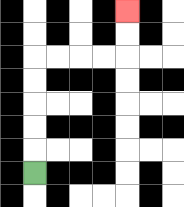{'start': '[1, 7]', 'end': '[5, 0]', 'path_directions': 'U,U,U,U,U,R,R,R,R,U,U', 'path_coordinates': '[[1, 7], [1, 6], [1, 5], [1, 4], [1, 3], [1, 2], [2, 2], [3, 2], [4, 2], [5, 2], [5, 1], [5, 0]]'}